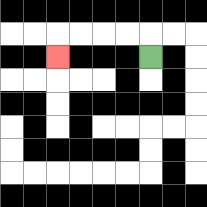{'start': '[6, 2]', 'end': '[2, 2]', 'path_directions': 'U,L,L,L,L,D', 'path_coordinates': '[[6, 2], [6, 1], [5, 1], [4, 1], [3, 1], [2, 1], [2, 2]]'}